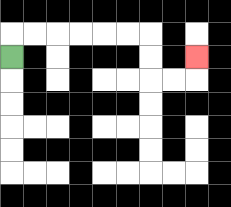{'start': '[0, 2]', 'end': '[8, 2]', 'path_directions': 'U,R,R,R,R,R,R,D,D,R,R,U', 'path_coordinates': '[[0, 2], [0, 1], [1, 1], [2, 1], [3, 1], [4, 1], [5, 1], [6, 1], [6, 2], [6, 3], [7, 3], [8, 3], [8, 2]]'}